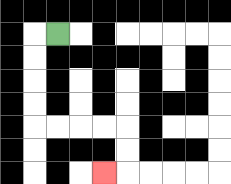{'start': '[2, 1]', 'end': '[4, 7]', 'path_directions': 'L,D,D,D,D,R,R,R,R,D,D,L', 'path_coordinates': '[[2, 1], [1, 1], [1, 2], [1, 3], [1, 4], [1, 5], [2, 5], [3, 5], [4, 5], [5, 5], [5, 6], [5, 7], [4, 7]]'}